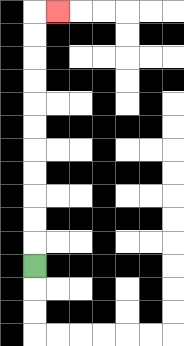{'start': '[1, 11]', 'end': '[2, 0]', 'path_directions': 'U,U,U,U,U,U,U,U,U,U,U,R', 'path_coordinates': '[[1, 11], [1, 10], [1, 9], [1, 8], [1, 7], [1, 6], [1, 5], [1, 4], [1, 3], [1, 2], [1, 1], [1, 0], [2, 0]]'}